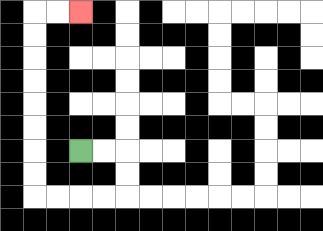{'start': '[3, 6]', 'end': '[3, 0]', 'path_directions': 'R,R,D,D,L,L,L,L,U,U,U,U,U,U,U,U,R,R', 'path_coordinates': '[[3, 6], [4, 6], [5, 6], [5, 7], [5, 8], [4, 8], [3, 8], [2, 8], [1, 8], [1, 7], [1, 6], [1, 5], [1, 4], [1, 3], [1, 2], [1, 1], [1, 0], [2, 0], [3, 0]]'}